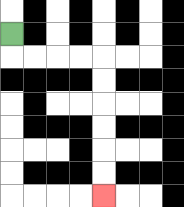{'start': '[0, 1]', 'end': '[4, 8]', 'path_directions': 'D,R,R,R,R,D,D,D,D,D,D', 'path_coordinates': '[[0, 1], [0, 2], [1, 2], [2, 2], [3, 2], [4, 2], [4, 3], [4, 4], [4, 5], [4, 6], [4, 7], [4, 8]]'}